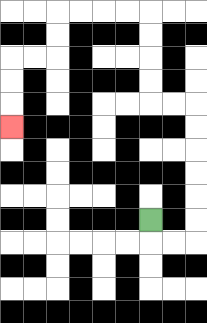{'start': '[6, 9]', 'end': '[0, 5]', 'path_directions': 'D,R,R,U,U,U,U,U,U,L,L,U,U,U,U,L,L,L,L,D,D,L,L,D,D,D', 'path_coordinates': '[[6, 9], [6, 10], [7, 10], [8, 10], [8, 9], [8, 8], [8, 7], [8, 6], [8, 5], [8, 4], [7, 4], [6, 4], [6, 3], [6, 2], [6, 1], [6, 0], [5, 0], [4, 0], [3, 0], [2, 0], [2, 1], [2, 2], [1, 2], [0, 2], [0, 3], [0, 4], [0, 5]]'}